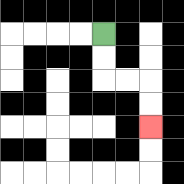{'start': '[4, 1]', 'end': '[6, 5]', 'path_directions': 'D,D,R,R,D,D', 'path_coordinates': '[[4, 1], [4, 2], [4, 3], [5, 3], [6, 3], [6, 4], [6, 5]]'}